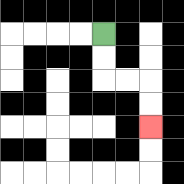{'start': '[4, 1]', 'end': '[6, 5]', 'path_directions': 'D,D,R,R,D,D', 'path_coordinates': '[[4, 1], [4, 2], [4, 3], [5, 3], [6, 3], [6, 4], [6, 5]]'}